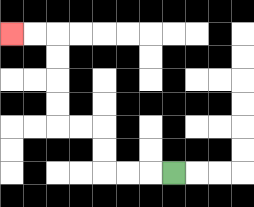{'start': '[7, 7]', 'end': '[0, 1]', 'path_directions': 'L,L,L,U,U,L,L,U,U,U,U,L,L', 'path_coordinates': '[[7, 7], [6, 7], [5, 7], [4, 7], [4, 6], [4, 5], [3, 5], [2, 5], [2, 4], [2, 3], [2, 2], [2, 1], [1, 1], [0, 1]]'}